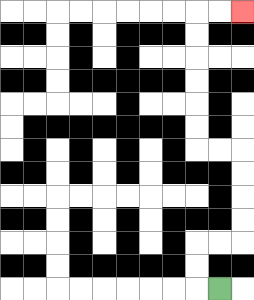{'start': '[9, 12]', 'end': '[10, 0]', 'path_directions': 'L,U,U,R,R,U,U,U,U,L,L,U,U,U,U,U,U,R,R', 'path_coordinates': '[[9, 12], [8, 12], [8, 11], [8, 10], [9, 10], [10, 10], [10, 9], [10, 8], [10, 7], [10, 6], [9, 6], [8, 6], [8, 5], [8, 4], [8, 3], [8, 2], [8, 1], [8, 0], [9, 0], [10, 0]]'}